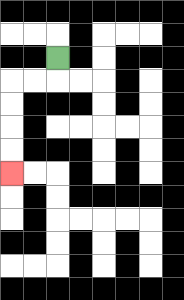{'start': '[2, 2]', 'end': '[0, 7]', 'path_directions': 'D,L,L,D,D,D,D', 'path_coordinates': '[[2, 2], [2, 3], [1, 3], [0, 3], [0, 4], [0, 5], [0, 6], [0, 7]]'}